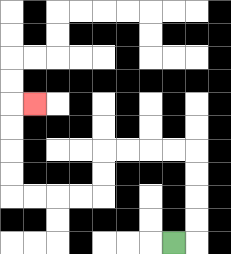{'start': '[7, 10]', 'end': '[1, 4]', 'path_directions': 'R,U,U,U,U,L,L,L,L,D,D,L,L,L,L,U,U,U,U,R', 'path_coordinates': '[[7, 10], [8, 10], [8, 9], [8, 8], [8, 7], [8, 6], [7, 6], [6, 6], [5, 6], [4, 6], [4, 7], [4, 8], [3, 8], [2, 8], [1, 8], [0, 8], [0, 7], [0, 6], [0, 5], [0, 4], [1, 4]]'}